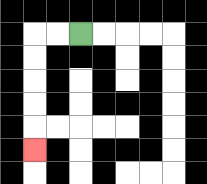{'start': '[3, 1]', 'end': '[1, 6]', 'path_directions': 'L,L,D,D,D,D,D', 'path_coordinates': '[[3, 1], [2, 1], [1, 1], [1, 2], [1, 3], [1, 4], [1, 5], [1, 6]]'}